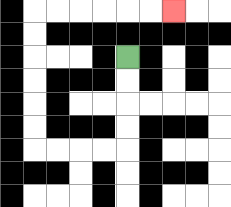{'start': '[5, 2]', 'end': '[7, 0]', 'path_directions': 'D,D,D,D,L,L,L,L,U,U,U,U,U,U,R,R,R,R,R,R', 'path_coordinates': '[[5, 2], [5, 3], [5, 4], [5, 5], [5, 6], [4, 6], [3, 6], [2, 6], [1, 6], [1, 5], [1, 4], [1, 3], [1, 2], [1, 1], [1, 0], [2, 0], [3, 0], [4, 0], [5, 0], [6, 0], [7, 0]]'}